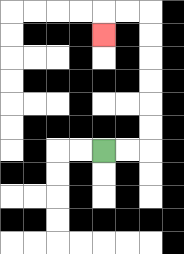{'start': '[4, 6]', 'end': '[4, 1]', 'path_directions': 'R,R,U,U,U,U,U,U,L,L,D', 'path_coordinates': '[[4, 6], [5, 6], [6, 6], [6, 5], [6, 4], [6, 3], [6, 2], [6, 1], [6, 0], [5, 0], [4, 0], [4, 1]]'}